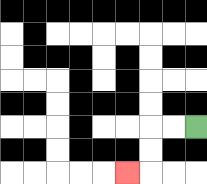{'start': '[8, 5]', 'end': '[5, 7]', 'path_directions': 'L,L,D,D,L', 'path_coordinates': '[[8, 5], [7, 5], [6, 5], [6, 6], [6, 7], [5, 7]]'}